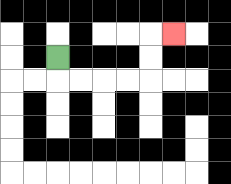{'start': '[2, 2]', 'end': '[7, 1]', 'path_directions': 'D,R,R,R,R,U,U,R', 'path_coordinates': '[[2, 2], [2, 3], [3, 3], [4, 3], [5, 3], [6, 3], [6, 2], [6, 1], [7, 1]]'}